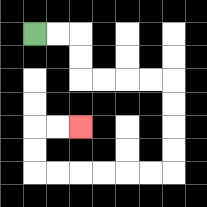{'start': '[1, 1]', 'end': '[3, 5]', 'path_directions': 'R,R,D,D,R,R,R,R,D,D,D,D,L,L,L,L,L,L,U,U,R,R', 'path_coordinates': '[[1, 1], [2, 1], [3, 1], [3, 2], [3, 3], [4, 3], [5, 3], [6, 3], [7, 3], [7, 4], [7, 5], [7, 6], [7, 7], [6, 7], [5, 7], [4, 7], [3, 7], [2, 7], [1, 7], [1, 6], [1, 5], [2, 5], [3, 5]]'}